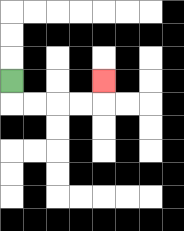{'start': '[0, 3]', 'end': '[4, 3]', 'path_directions': 'D,R,R,R,R,U', 'path_coordinates': '[[0, 3], [0, 4], [1, 4], [2, 4], [3, 4], [4, 4], [4, 3]]'}